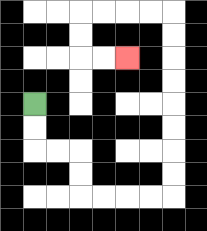{'start': '[1, 4]', 'end': '[5, 2]', 'path_directions': 'D,D,R,R,D,D,R,R,R,R,U,U,U,U,U,U,U,U,L,L,L,L,D,D,R,R', 'path_coordinates': '[[1, 4], [1, 5], [1, 6], [2, 6], [3, 6], [3, 7], [3, 8], [4, 8], [5, 8], [6, 8], [7, 8], [7, 7], [7, 6], [7, 5], [7, 4], [7, 3], [7, 2], [7, 1], [7, 0], [6, 0], [5, 0], [4, 0], [3, 0], [3, 1], [3, 2], [4, 2], [5, 2]]'}